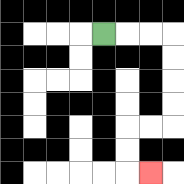{'start': '[4, 1]', 'end': '[6, 7]', 'path_directions': 'R,R,R,D,D,D,D,L,L,D,D,R', 'path_coordinates': '[[4, 1], [5, 1], [6, 1], [7, 1], [7, 2], [7, 3], [7, 4], [7, 5], [6, 5], [5, 5], [5, 6], [5, 7], [6, 7]]'}